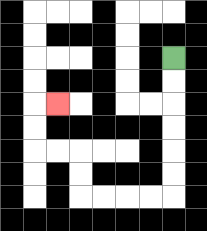{'start': '[7, 2]', 'end': '[2, 4]', 'path_directions': 'D,D,D,D,D,D,L,L,L,L,U,U,L,L,U,U,R', 'path_coordinates': '[[7, 2], [7, 3], [7, 4], [7, 5], [7, 6], [7, 7], [7, 8], [6, 8], [5, 8], [4, 8], [3, 8], [3, 7], [3, 6], [2, 6], [1, 6], [1, 5], [1, 4], [2, 4]]'}